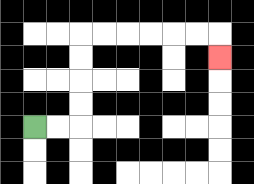{'start': '[1, 5]', 'end': '[9, 2]', 'path_directions': 'R,R,U,U,U,U,R,R,R,R,R,R,D', 'path_coordinates': '[[1, 5], [2, 5], [3, 5], [3, 4], [3, 3], [3, 2], [3, 1], [4, 1], [5, 1], [6, 1], [7, 1], [8, 1], [9, 1], [9, 2]]'}